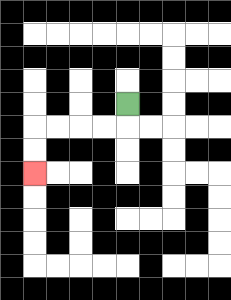{'start': '[5, 4]', 'end': '[1, 7]', 'path_directions': 'D,L,L,L,L,D,D', 'path_coordinates': '[[5, 4], [5, 5], [4, 5], [3, 5], [2, 5], [1, 5], [1, 6], [1, 7]]'}